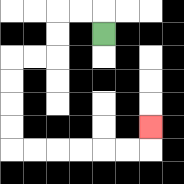{'start': '[4, 1]', 'end': '[6, 5]', 'path_directions': 'U,L,L,D,D,L,L,D,D,D,D,R,R,R,R,R,R,U', 'path_coordinates': '[[4, 1], [4, 0], [3, 0], [2, 0], [2, 1], [2, 2], [1, 2], [0, 2], [0, 3], [0, 4], [0, 5], [0, 6], [1, 6], [2, 6], [3, 6], [4, 6], [5, 6], [6, 6], [6, 5]]'}